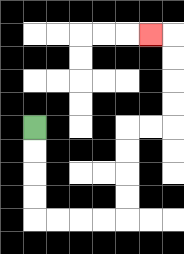{'start': '[1, 5]', 'end': '[6, 1]', 'path_directions': 'D,D,D,D,R,R,R,R,U,U,U,U,R,R,U,U,U,U,L', 'path_coordinates': '[[1, 5], [1, 6], [1, 7], [1, 8], [1, 9], [2, 9], [3, 9], [4, 9], [5, 9], [5, 8], [5, 7], [5, 6], [5, 5], [6, 5], [7, 5], [7, 4], [7, 3], [7, 2], [7, 1], [6, 1]]'}